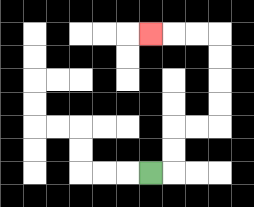{'start': '[6, 7]', 'end': '[6, 1]', 'path_directions': 'R,U,U,R,R,U,U,U,U,L,L,L', 'path_coordinates': '[[6, 7], [7, 7], [7, 6], [7, 5], [8, 5], [9, 5], [9, 4], [9, 3], [9, 2], [9, 1], [8, 1], [7, 1], [6, 1]]'}